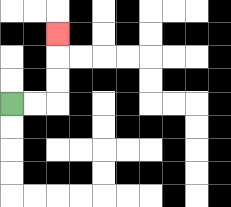{'start': '[0, 4]', 'end': '[2, 1]', 'path_directions': 'R,R,U,U,U', 'path_coordinates': '[[0, 4], [1, 4], [2, 4], [2, 3], [2, 2], [2, 1]]'}